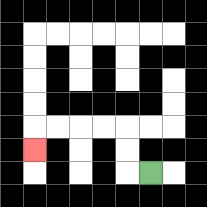{'start': '[6, 7]', 'end': '[1, 6]', 'path_directions': 'L,U,U,L,L,L,L,D', 'path_coordinates': '[[6, 7], [5, 7], [5, 6], [5, 5], [4, 5], [3, 5], [2, 5], [1, 5], [1, 6]]'}